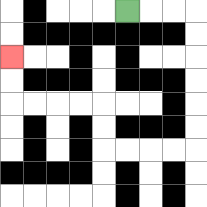{'start': '[5, 0]', 'end': '[0, 2]', 'path_directions': 'R,R,R,D,D,D,D,D,D,L,L,L,L,U,U,L,L,L,L,U,U', 'path_coordinates': '[[5, 0], [6, 0], [7, 0], [8, 0], [8, 1], [8, 2], [8, 3], [8, 4], [8, 5], [8, 6], [7, 6], [6, 6], [5, 6], [4, 6], [4, 5], [4, 4], [3, 4], [2, 4], [1, 4], [0, 4], [0, 3], [0, 2]]'}